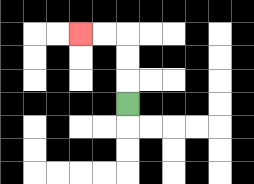{'start': '[5, 4]', 'end': '[3, 1]', 'path_directions': 'U,U,U,L,L', 'path_coordinates': '[[5, 4], [5, 3], [5, 2], [5, 1], [4, 1], [3, 1]]'}